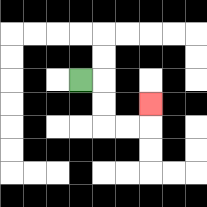{'start': '[3, 3]', 'end': '[6, 4]', 'path_directions': 'R,D,D,R,R,U', 'path_coordinates': '[[3, 3], [4, 3], [4, 4], [4, 5], [5, 5], [6, 5], [6, 4]]'}